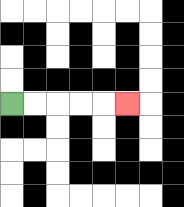{'start': '[0, 4]', 'end': '[5, 4]', 'path_directions': 'R,R,R,R,R', 'path_coordinates': '[[0, 4], [1, 4], [2, 4], [3, 4], [4, 4], [5, 4]]'}